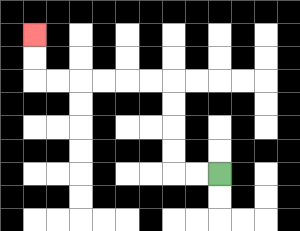{'start': '[9, 7]', 'end': '[1, 1]', 'path_directions': 'L,L,U,U,U,U,L,L,L,L,L,L,U,U', 'path_coordinates': '[[9, 7], [8, 7], [7, 7], [7, 6], [7, 5], [7, 4], [7, 3], [6, 3], [5, 3], [4, 3], [3, 3], [2, 3], [1, 3], [1, 2], [1, 1]]'}